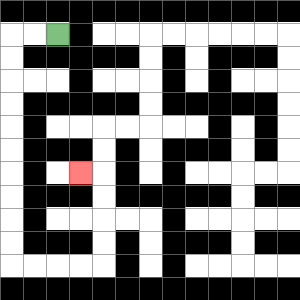{'start': '[2, 1]', 'end': '[3, 7]', 'path_directions': 'L,L,D,D,D,D,D,D,D,D,D,D,R,R,R,R,U,U,U,U,L', 'path_coordinates': '[[2, 1], [1, 1], [0, 1], [0, 2], [0, 3], [0, 4], [0, 5], [0, 6], [0, 7], [0, 8], [0, 9], [0, 10], [0, 11], [1, 11], [2, 11], [3, 11], [4, 11], [4, 10], [4, 9], [4, 8], [4, 7], [3, 7]]'}